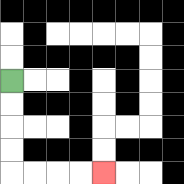{'start': '[0, 3]', 'end': '[4, 7]', 'path_directions': 'D,D,D,D,R,R,R,R', 'path_coordinates': '[[0, 3], [0, 4], [0, 5], [0, 6], [0, 7], [1, 7], [2, 7], [3, 7], [4, 7]]'}